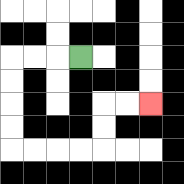{'start': '[3, 2]', 'end': '[6, 4]', 'path_directions': 'L,L,L,D,D,D,D,R,R,R,R,U,U,R,R', 'path_coordinates': '[[3, 2], [2, 2], [1, 2], [0, 2], [0, 3], [0, 4], [0, 5], [0, 6], [1, 6], [2, 6], [3, 6], [4, 6], [4, 5], [4, 4], [5, 4], [6, 4]]'}